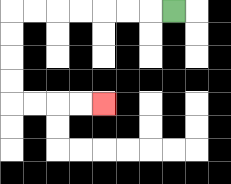{'start': '[7, 0]', 'end': '[4, 4]', 'path_directions': 'L,L,L,L,L,L,L,D,D,D,D,R,R,R,R', 'path_coordinates': '[[7, 0], [6, 0], [5, 0], [4, 0], [3, 0], [2, 0], [1, 0], [0, 0], [0, 1], [0, 2], [0, 3], [0, 4], [1, 4], [2, 4], [3, 4], [4, 4]]'}